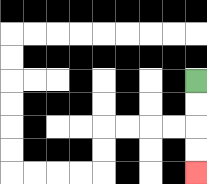{'start': '[8, 3]', 'end': '[8, 7]', 'path_directions': 'D,D,D,D', 'path_coordinates': '[[8, 3], [8, 4], [8, 5], [8, 6], [8, 7]]'}